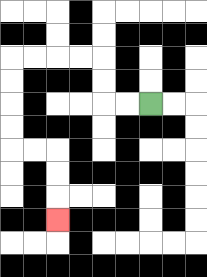{'start': '[6, 4]', 'end': '[2, 9]', 'path_directions': 'L,L,U,U,L,L,L,L,D,D,D,D,R,R,D,D,D', 'path_coordinates': '[[6, 4], [5, 4], [4, 4], [4, 3], [4, 2], [3, 2], [2, 2], [1, 2], [0, 2], [0, 3], [0, 4], [0, 5], [0, 6], [1, 6], [2, 6], [2, 7], [2, 8], [2, 9]]'}